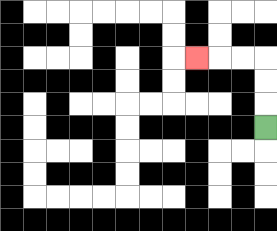{'start': '[11, 5]', 'end': '[8, 2]', 'path_directions': 'U,U,U,L,L,L', 'path_coordinates': '[[11, 5], [11, 4], [11, 3], [11, 2], [10, 2], [9, 2], [8, 2]]'}